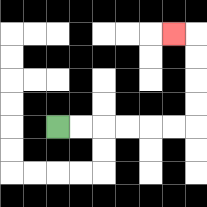{'start': '[2, 5]', 'end': '[7, 1]', 'path_directions': 'R,R,R,R,R,R,U,U,U,U,L', 'path_coordinates': '[[2, 5], [3, 5], [4, 5], [5, 5], [6, 5], [7, 5], [8, 5], [8, 4], [8, 3], [8, 2], [8, 1], [7, 1]]'}